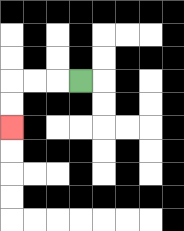{'start': '[3, 3]', 'end': '[0, 5]', 'path_directions': 'L,L,L,D,D', 'path_coordinates': '[[3, 3], [2, 3], [1, 3], [0, 3], [0, 4], [0, 5]]'}